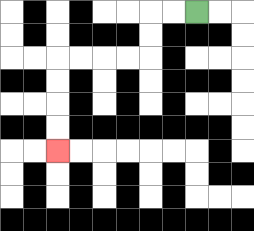{'start': '[8, 0]', 'end': '[2, 6]', 'path_directions': 'L,L,D,D,L,L,L,L,D,D,D,D', 'path_coordinates': '[[8, 0], [7, 0], [6, 0], [6, 1], [6, 2], [5, 2], [4, 2], [3, 2], [2, 2], [2, 3], [2, 4], [2, 5], [2, 6]]'}